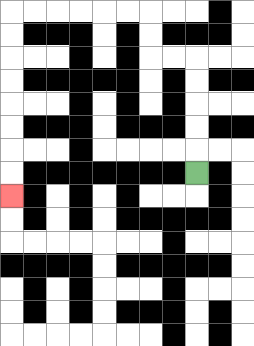{'start': '[8, 7]', 'end': '[0, 8]', 'path_directions': 'U,U,U,U,U,L,L,U,U,L,L,L,L,L,L,D,D,D,D,D,D,D,D', 'path_coordinates': '[[8, 7], [8, 6], [8, 5], [8, 4], [8, 3], [8, 2], [7, 2], [6, 2], [6, 1], [6, 0], [5, 0], [4, 0], [3, 0], [2, 0], [1, 0], [0, 0], [0, 1], [0, 2], [0, 3], [0, 4], [0, 5], [0, 6], [0, 7], [0, 8]]'}